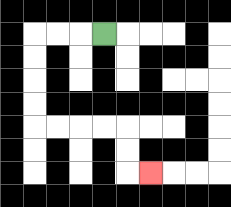{'start': '[4, 1]', 'end': '[6, 7]', 'path_directions': 'L,L,L,D,D,D,D,R,R,R,R,D,D,R', 'path_coordinates': '[[4, 1], [3, 1], [2, 1], [1, 1], [1, 2], [1, 3], [1, 4], [1, 5], [2, 5], [3, 5], [4, 5], [5, 5], [5, 6], [5, 7], [6, 7]]'}